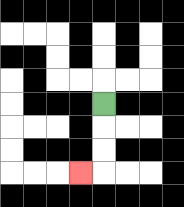{'start': '[4, 4]', 'end': '[3, 7]', 'path_directions': 'D,D,D,L', 'path_coordinates': '[[4, 4], [4, 5], [4, 6], [4, 7], [3, 7]]'}